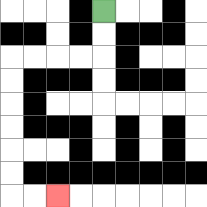{'start': '[4, 0]', 'end': '[2, 8]', 'path_directions': 'D,D,L,L,L,L,D,D,D,D,D,D,R,R', 'path_coordinates': '[[4, 0], [4, 1], [4, 2], [3, 2], [2, 2], [1, 2], [0, 2], [0, 3], [0, 4], [0, 5], [0, 6], [0, 7], [0, 8], [1, 8], [2, 8]]'}